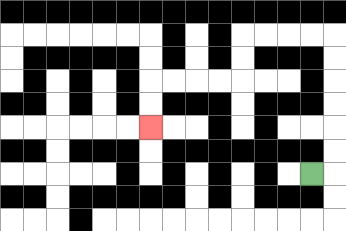{'start': '[13, 7]', 'end': '[6, 5]', 'path_directions': 'R,U,U,U,U,U,U,L,L,L,L,D,D,L,L,L,L,D,D', 'path_coordinates': '[[13, 7], [14, 7], [14, 6], [14, 5], [14, 4], [14, 3], [14, 2], [14, 1], [13, 1], [12, 1], [11, 1], [10, 1], [10, 2], [10, 3], [9, 3], [8, 3], [7, 3], [6, 3], [6, 4], [6, 5]]'}